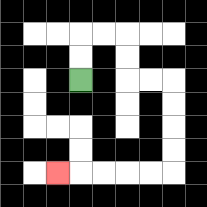{'start': '[3, 3]', 'end': '[2, 7]', 'path_directions': 'U,U,R,R,D,D,R,R,D,D,D,D,L,L,L,L,L', 'path_coordinates': '[[3, 3], [3, 2], [3, 1], [4, 1], [5, 1], [5, 2], [5, 3], [6, 3], [7, 3], [7, 4], [7, 5], [7, 6], [7, 7], [6, 7], [5, 7], [4, 7], [3, 7], [2, 7]]'}